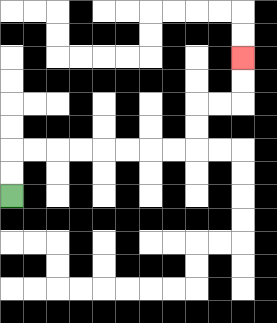{'start': '[0, 8]', 'end': '[10, 2]', 'path_directions': 'U,U,R,R,R,R,R,R,R,R,U,U,R,R,U,U', 'path_coordinates': '[[0, 8], [0, 7], [0, 6], [1, 6], [2, 6], [3, 6], [4, 6], [5, 6], [6, 6], [7, 6], [8, 6], [8, 5], [8, 4], [9, 4], [10, 4], [10, 3], [10, 2]]'}